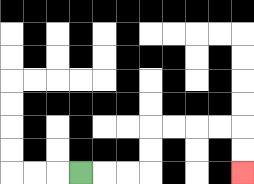{'start': '[3, 7]', 'end': '[10, 7]', 'path_directions': 'R,R,R,U,U,R,R,R,R,D,D', 'path_coordinates': '[[3, 7], [4, 7], [5, 7], [6, 7], [6, 6], [6, 5], [7, 5], [8, 5], [9, 5], [10, 5], [10, 6], [10, 7]]'}